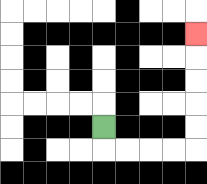{'start': '[4, 5]', 'end': '[8, 1]', 'path_directions': 'D,R,R,R,R,U,U,U,U,U', 'path_coordinates': '[[4, 5], [4, 6], [5, 6], [6, 6], [7, 6], [8, 6], [8, 5], [8, 4], [8, 3], [8, 2], [8, 1]]'}